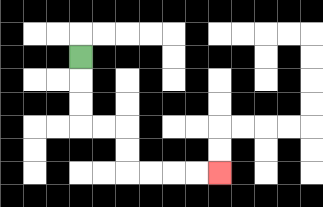{'start': '[3, 2]', 'end': '[9, 7]', 'path_directions': 'D,D,D,R,R,D,D,R,R,R,R', 'path_coordinates': '[[3, 2], [3, 3], [3, 4], [3, 5], [4, 5], [5, 5], [5, 6], [5, 7], [6, 7], [7, 7], [8, 7], [9, 7]]'}